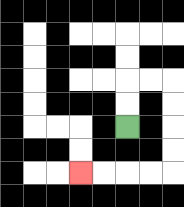{'start': '[5, 5]', 'end': '[3, 7]', 'path_directions': 'U,U,R,R,D,D,D,D,L,L,L,L', 'path_coordinates': '[[5, 5], [5, 4], [5, 3], [6, 3], [7, 3], [7, 4], [7, 5], [7, 6], [7, 7], [6, 7], [5, 7], [4, 7], [3, 7]]'}